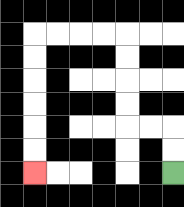{'start': '[7, 7]', 'end': '[1, 7]', 'path_directions': 'U,U,L,L,U,U,U,U,L,L,L,L,D,D,D,D,D,D', 'path_coordinates': '[[7, 7], [7, 6], [7, 5], [6, 5], [5, 5], [5, 4], [5, 3], [5, 2], [5, 1], [4, 1], [3, 1], [2, 1], [1, 1], [1, 2], [1, 3], [1, 4], [1, 5], [1, 6], [1, 7]]'}